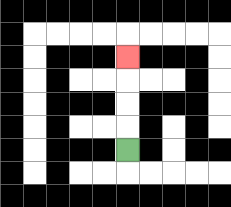{'start': '[5, 6]', 'end': '[5, 2]', 'path_directions': 'U,U,U,U', 'path_coordinates': '[[5, 6], [5, 5], [5, 4], [5, 3], [5, 2]]'}